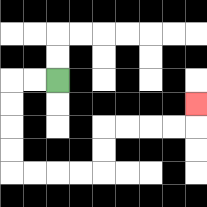{'start': '[2, 3]', 'end': '[8, 4]', 'path_directions': 'L,L,D,D,D,D,R,R,R,R,U,U,R,R,R,R,U', 'path_coordinates': '[[2, 3], [1, 3], [0, 3], [0, 4], [0, 5], [0, 6], [0, 7], [1, 7], [2, 7], [3, 7], [4, 7], [4, 6], [4, 5], [5, 5], [6, 5], [7, 5], [8, 5], [8, 4]]'}